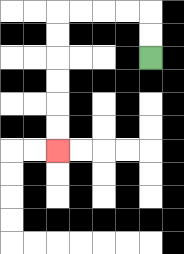{'start': '[6, 2]', 'end': '[2, 6]', 'path_directions': 'U,U,L,L,L,L,D,D,D,D,D,D', 'path_coordinates': '[[6, 2], [6, 1], [6, 0], [5, 0], [4, 0], [3, 0], [2, 0], [2, 1], [2, 2], [2, 3], [2, 4], [2, 5], [2, 6]]'}